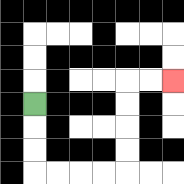{'start': '[1, 4]', 'end': '[7, 3]', 'path_directions': 'D,D,D,R,R,R,R,U,U,U,U,R,R', 'path_coordinates': '[[1, 4], [1, 5], [1, 6], [1, 7], [2, 7], [3, 7], [4, 7], [5, 7], [5, 6], [5, 5], [5, 4], [5, 3], [6, 3], [7, 3]]'}